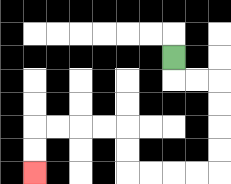{'start': '[7, 2]', 'end': '[1, 7]', 'path_directions': 'D,R,R,D,D,D,D,L,L,L,L,U,U,L,L,L,L,D,D', 'path_coordinates': '[[7, 2], [7, 3], [8, 3], [9, 3], [9, 4], [9, 5], [9, 6], [9, 7], [8, 7], [7, 7], [6, 7], [5, 7], [5, 6], [5, 5], [4, 5], [3, 5], [2, 5], [1, 5], [1, 6], [1, 7]]'}